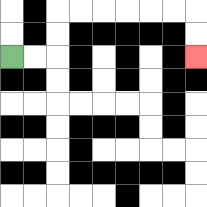{'start': '[0, 2]', 'end': '[8, 2]', 'path_directions': 'R,R,U,U,R,R,R,R,R,R,D,D', 'path_coordinates': '[[0, 2], [1, 2], [2, 2], [2, 1], [2, 0], [3, 0], [4, 0], [5, 0], [6, 0], [7, 0], [8, 0], [8, 1], [8, 2]]'}